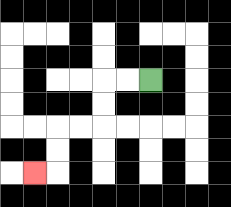{'start': '[6, 3]', 'end': '[1, 7]', 'path_directions': 'L,L,D,D,L,L,D,D,L', 'path_coordinates': '[[6, 3], [5, 3], [4, 3], [4, 4], [4, 5], [3, 5], [2, 5], [2, 6], [2, 7], [1, 7]]'}